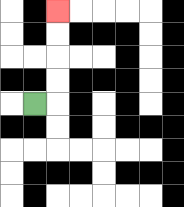{'start': '[1, 4]', 'end': '[2, 0]', 'path_directions': 'R,U,U,U,U', 'path_coordinates': '[[1, 4], [2, 4], [2, 3], [2, 2], [2, 1], [2, 0]]'}